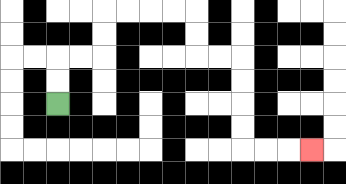{'start': '[2, 4]', 'end': '[13, 6]', 'path_directions': 'U,U,R,R,U,U,R,R,R,R,D,D,R,R,D,D,D,D,R,R,R', 'path_coordinates': '[[2, 4], [2, 3], [2, 2], [3, 2], [4, 2], [4, 1], [4, 0], [5, 0], [6, 0], [7, 0], [8, 0], [8, 1], [8, 2], [9, 2], [10, 2], [10, 3], [10, 4], [10, 5], [10, 6], [11, 6], [12, 6], [13, 6]]'}